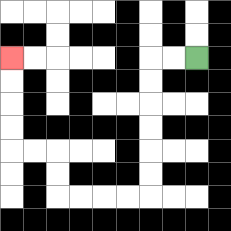{'start': '[8, 2]', 'end': '[0, 2]', 'path_directions': 'L,L,D,D,D,D,D,D,L,L,L,L,U,U,L,L,U,U,U,U', 'path_coordinates': '[[8, 2], [7, 2], [6, 2], [6, 3], [6, 4], [6, 5], [6, 6], [6, 7], [6, 8], [5, 8], [4, 8], [3, 8], [2, 8], [2, 7], [2, 6], [1, 6], [0, 6], [0, 5], [0, 4], [0, 3], [0, 2]]'}